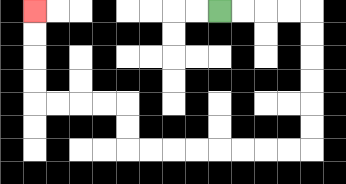{'start': '[9, 0]', 'end': '[1, 0]', 'path_directions': 'R,R,R,R,D,D,D,D,D,D,L,L,L,L,L,L,L,L,U,U,L,L,L,L,U,U,U,U', 'path_coordinates': '[[9, 0], [10, 0], [11, 0], [12, 0], [13, 0], [13, 1], [13, 2], [13, 3], [13, 4], [13, 5], [13, 6], [12, 6], [11, 6], [10, 6], [9, 6], [8, 6], [7, 6], [6, 6], [5, 6], [5, 5], [5, 4], [4, 4], [3, 4], [2, 4], [1, 4], [1, 3], [1, 2], [1, 1], [1, 0]]'}